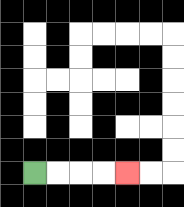{'start': '[1, 7]', 'end': '[5, 7]', 'path_directions': 'R,R,R,R', 'path_coordinates': '[[1, 7], [2, 7], [3, 7], [4, 7], [5, 7]]'}